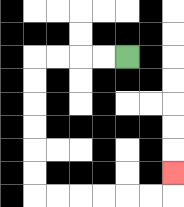{'start': '[5, 2]', 'end': '[7, 7]', 'path_directions': 'L,L,L,L,D,D,D,D,D,D,R,R,R,R,R,R,U', 'path_coordinates': '[[5, 2], [4, 2], [3, 2], [2, 2], [1, 2], [1, 3], [1, 4], [1, 5], [1, 6], [1, 7], [1, 8], [2, 8], [3, 8], [4, 8], [5, 8], [6, 8], [7, 8], [7, 7]]'}